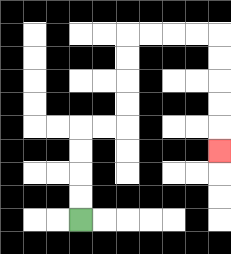{'start': '[3, 9]', 'end': '[9, 6]', 'path_directions': 'U,U,U,U,R,R,U,U,U,U,R,R,R,R,D,D,D,D,D', 'path_coordinates': '[[3, 9], [3, 8], [3, 7], [3, 6], [3, 5], [4, 5], [5, 5], [5, 4], [5, 3], [5, 2], [5, 1], [6, 1], [7, 1], [8, 1], [9, 1], [9, 2], [9, 3], [9, 4], [9, 5], [9, 6]]'}